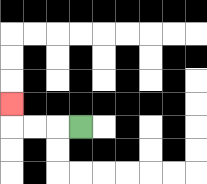{'start': '[3, 5]', 'end': '[0, 4]', 'path_directions': 'L,L,L,U', 'path_coordinates': '[[3, 5], [2, 5], [1, 5], [0, 5], [0, 4]]'}